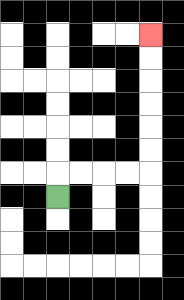{'start': '[2, 8]', 'end': '[6, 1]', 'path_directions': 'U,R,R,R,R,U,U,U,U,U,U', 'path_coordinates': '[[2, 8], [2, 7], [3, 7], [4, 7], [5, 7], [6, 7], [6, 6], [6, 5], [6, 4], [6, 3], [6, 2], [6, 1]]'}